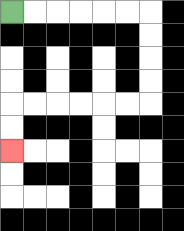{'start': '[0, 0]', 'end': '[0, 6]', 'path_directions': 'R,R,R,R,R,R,D,D,D,D,L,L,L,L,L,L,D,D', 'path_coordinates': '[[0, 0], [1, 0], [2, 0], [3, 0], [4, 0], [5, 0], [6, 0], [6, 1], [6, 2], [6, 3], [6, 4], [5, 4], [4, 4], [3, 4], [2, 4], [1, 4], [0, 4], [0, 5], [0, 6]]'}